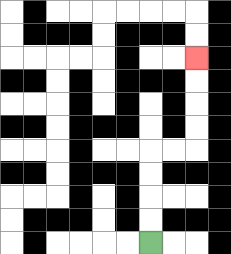{'start': '[6, 10]', 'end': '[8, 2]', 'path_directions': 'U,U,U,U,R,R,U,U,U,U', 'path_coordinates': '[[6, 10], [6, 9], [6, 8], [6, 7], [6, 6], [7, 6], [8, 6], [8, 5], [8, 4], [8, 3], [8, 2]]'}